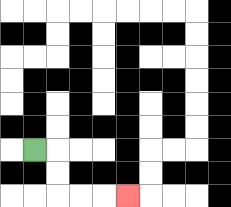{'start': '[1, 6]', 'end': '[5, 8]', 'path_directions': 'R,D,D,R,R,R', 'path_coordinates': '[[1, 6], [2, 6], [2, 7], [2, 8], [3, 8], [4, 8], [5, 8]]'}